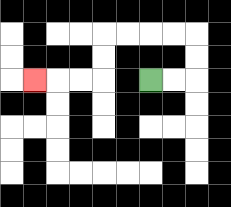{'start': '[6, 3]', 'end': '[1, 3]', 'path_directions': 'R,R,U,U,L,L,L,L,D,D,L,L,L', 'path_coordinates': '[[6, 3], [7, 3], [8, 3], [8, 2], [8, 1], [7, 1], [6, 1], [5, 1], [4, 1], [4, 2], [4, 3], [3, 3], [2, 3], [1, 3]]'}